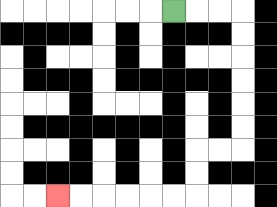{'start': '[7, 0]', 'end': '[2, 8]', 'path_directions': 'R,R,R,D,D,D,D,D,D,L,L,D,D,L,L,L,L,L,L', 'path_coordinates': '[[7, 0], [8, 0], [9, 0], [10, 0], [10, 1], [10, 2], [10, 3], [10, 4], [10, 5], [10, 6], [9, 6], [8, 6], [8, 7], [8, 8], [7, 8], [6, 8], [5, 8], [4, 8], [3, 8], [2, 8]]'}